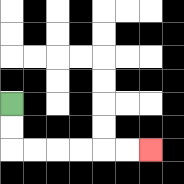{'start': '[0, 4]', 'end': '[6, 6]', 'path_directions': 'D,D,R,R,R,R,R,R', 'path_coordinates': '[[0, 4], [0, 5], [0, 6], [1, 6], [2, 6], [3, 6], [4, 6], [5, 6], [6, 6]]'}